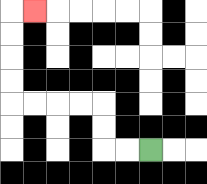{'start': '[6, 6]', 'end': '[1, 0]', 'path_directions': 'L,L,U,U,L,L,L,L,U,U,U,U,R', 'path_coordinates': '[[6, 6], [5, 6], [4, 6], [4, 5], [4, 4], [3, 4], [2, 4], [1, 4], [0, 4], [0, 3], [0, 2], [0, 1], [0, 0], [1, 0]]'}